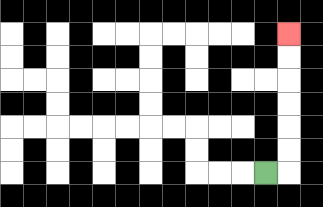{'start': '[11, 7]', 'end': '[12, 1]', 'path_directions': 'R,U,U,U,U,U,U', 'path_coordinates': '[[11, 7], [12, 7], [12, 6], [12, 5], [12, 4], [12, 3], [12, 2], [12, 1]]'}